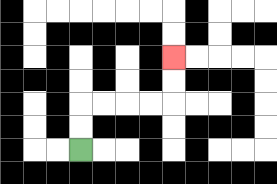{'start': '[3, 6]', 'end': '[7, 2]', 'path_directions': 'U,U,R,R,R,R,U,U', 'path_coordinates': '[[3, 6], [3, 5], [3, 4], [4, 4], [5, 4], [6, 4], [7, 4], [7, 3], [7, 2]]'}